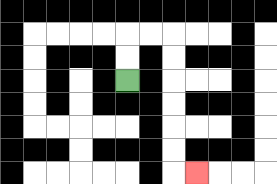{'start': '[5, 3]', 'end': '[8, 7]', 'path_directions': 'U,U,R,R,D,D,D,D,D,D,R', 'path_coordinates': '[[5, 3], [5, 2], [5, 1], [6, 1], [7, 1], [7, 2], [7, 3], [7, 4], [7, 5], [7, 6], [7, 7], [8, 7]]'}